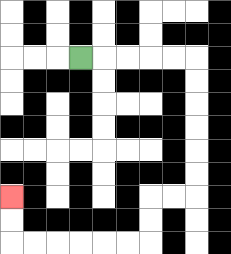{'start': '[3, 2]', 'end': '[0, 8]', 'path_directions': 'R,R,R,R,R,D,D,D,D,D,D,L,L,D,D,L,L,L,L,L,L,U,U', 'path_coordinates': '[[3, 2], [4, 2], [5, 2], [6, 2], [7, 2], [8, 2], [8, 3], [8, 4], [8, 5], [8, 6], [8, 7], [8, 8], [7, 8], [6, 8], [6, 9], [6, 10], [5, 10], [4, 10], [3, 10], [2, 10], [1, 10], [0, 10], [0, 9], [0, 8]]'}